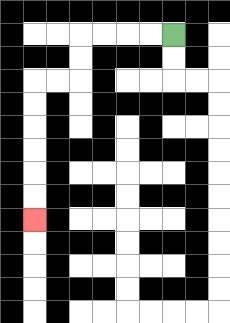{'start': '[7, 1]', 'end': '[1, 9]', 'path_directions': 'L,L,L,L,D,D,L,L,D,D,D,D,D,D', 'path_coordinates': '[[7, 1], [6, 1], [5, 1], [4, 1], [3, 1], [3, 2], [3, 3], [2, 3], [1, 3], [1, 4], [1, 5], [1, 6], [1, 7], [1, 8], [1, 9]]'}